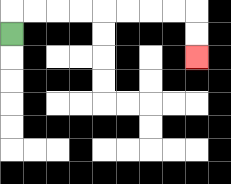{'start': '[0, 1]', 'end': '[8, 2]', 'path_directions': 'U,R,R,R,R,R,R,R,R,D,D', 'path_coordinates': '[[0, 1], [0, 0], [1, 0], [2, 0], [3, 0], [4, 0], [5, 0], [6, 0], [7, 0], [8, 0], [8, 1], [8, 2]]'}